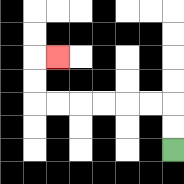{'start': '[7, 6]', 'end': '[2, 2]', 'path_directions': 'U,U,L,L,L,L,L,L,U,U,R', 'path_coordinates': '[[7, 6], [7, 5], [7, 4], [6, 4], [5, 4], [4, 4], [3, 4], [2, 4], [1, 4], [1, 3], [1, 2], [2, 2]]'}